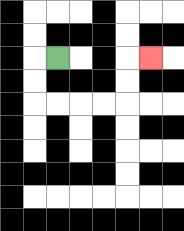{'start': '[2, 2]', 'end': '[6, 2]', 'path_directions': 'L,D,D,R,R,R,R,U,U,R', 'path_coordinates': '[[2, 2], [1, 2], [1, 3], [1, 4], [2, 4], [3, 4], [4, 4], [5, 4], [5, 3], [5, 2], [6, 2]]'}